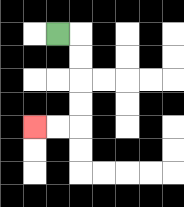{'start': '[2, 1]', 'end': '[1, 5]', 'path_directions': 'R,D,D,D,D,L,L', 'path_coordinates': '[[2, 1], [3, 1], [3, 2], [3, 3], [3, 4], [3, 5], [2, 5], [1, 5]]'}